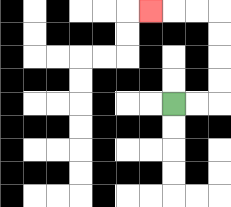{'start': '[7, 4]', 'end': '[6, 0]', 'path_directions': 'R,R,U,U,U,U,L,L,L', 'path_coordinates': '[[7, 4], [8, 4], [9, 4], [9, 3], [9, 2], [9, 1], [9, 0], [8, 0], [7, 0], [6, 0]]'}